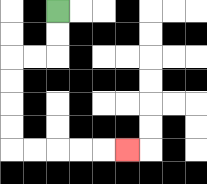{'start': '[2, 0]', 'end': '[5, 6]', 'path_directions': 'D,D,L,L,D,D,D,D,R,R,R,R,R', 'path_coordinates': '[[2, 0], [2, 1], [2, 2], [1, 2], [0, 2], [0, 3], [0, 4], [0, 5], [0, 6], [1, 6], [2, 6], [3, 6], [4, 6], [5, 6]]'}